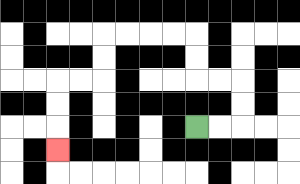{'start': '[8, 5]', 'end': '[2, 6]', 'path_directions': 'R,R,U,U,L,L,U,U,L,L,L,L,D,D,L,L,D,D,D', 'path_coordinates': '[[8, 5], [9, 5], [10, 5], [10, 4], [10, 3], [9, 3], [8, 3], [8, 2], [8, 1], [7, 1], [6, 1], [5, 1], [4, 1], [4, 2], [4, 3], [3, 3], [2, 3], [2, 4], [2, 5], [2, 6]]'}